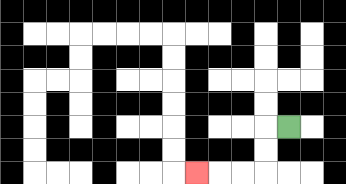{'start': '[12, 5]', 'end': '[8, 7]', 'path_directions': 'L,D,D,L,L,L', 'path_coordinates': '[[12, 5], [11, 5], [11, 6], [11, 7], [10, 7], [9, 7], [8, 7]]'}